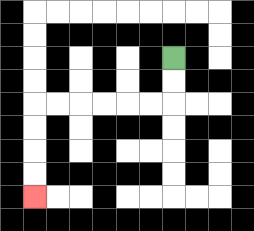{'start': '[7, 2]', 'end': '[1, 8]', 'path_directions': 'D,D,L,L,L,L,L,L,D,D,D,D', 'path_coordinates': '[[7, 2], [7, 3], [7, 4], [6, 4], [5, 4], [4, 4], [3, 4], [2, 4], [1, 4], [1, 5], [1, 6], [1, 7], [1, 8]]'}